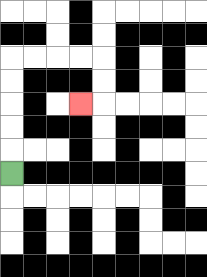{'start': '[0, 7]', 'end': '[3, 4]', 'path_directions': 'U,U,U,U,U,R,R,R,R,D,D,L', 'path_coordinates': '[[0, 7], [0, 6], [0, 5], [0, 4], [0, 3], [0, 2], [1, 2], [2, 2], [3, 2], [4, 2], [4, 3], [4, 4], [3, 4]]'}